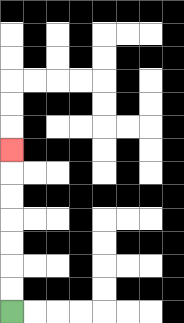{'start': '[0, 13]', 'end': '[0, 6]', 'path_directions': 'U,U,U,U,U,U,U', 'path_coordinates': '[[0, 13], [0, 12], [0, 11], [0, 10], [0, 9], [0, 8], [0, 7], [0, 6]]'}